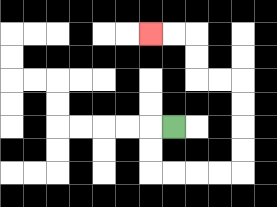{'start': '[7, 5]', 'end': '[6, 1]', 'path_directions': 'L,D,D,R,R,R,R,U,U,U,U,L,L,U,U,L,L', 'path_coordinates': '[[7, 5], [6, 5], [6, 6], [6, 7], [7, 7], [8, 7], [9, 7], [10, 7], [10, 6], [10, 5], [10, 4], [10, 3], [9, 3], [8, 3], [8, 2], [8, 1], [7, 1], [6, 1]]'}